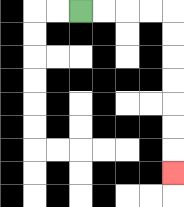{'start': '[3, 0]', 'end': '[7, 7]', 'path_directions': 'R,R,R,R,D,D,D,D,D,D,D', 'path_coordinates': '[[3, 0], [4, 0], [5, 0], [6, 0], [7, 0], [7, 1], [7, 2], [7, 3], [7, 4], [7, 5], [7, 6], [7, 7]]'}